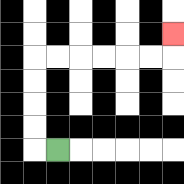{'start': '[2, 6]', 'end': '[7, 1]', 'path_directions': 'L,U,U,U,U,R,R,R,R,R,R,U', 'path_coordinates': '[[2, 6], [1, 6], [1, 5], [1, 4], [1, 3], [1, 2], [2, 2], [3, 2], [4, 2], [5, 2], [6, 2], [7, 2], [7, 1]]'}